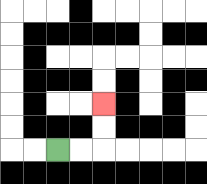{'start': '[2, 6]', 'end': '[4, 4]', 'path_directions': 'R,R,U,U', 'path_coordinates': '[[2, 6], [3, 6], [4, 6], [4, 5], [4, 4]]'}